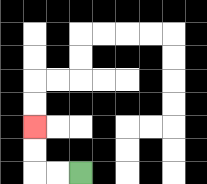{'start': '[3, 7]', 'end': '[1, 5]', 'path_directions': 'L,L,U,U', 'path_coordinates': '[[3, 7], [2, 7], [1, 7], [1, 6], [1, 5]]'}